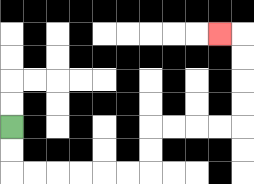{'start': '[0, 5]', 'end': '[9, 1]', 'path_directions': 'D,D,R,R,R,R,R,R,U,U,R,R,R,R,U,U,U,U,L', 'path_coordinates': '[[0, 5], [0, 6], [0, 7], [1, 7], [2, 7], [3, 7], [4, 7], [5, 7], [6, 7], [6, 6], [6, 5], [7, 5], [8, 5], [9, 5], [10, 5], [10, 4], [10, 3], [10, 2], [10, 1], [9, 1]]'}